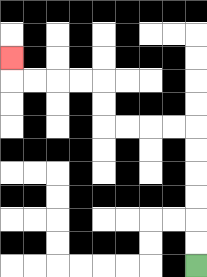{'start': '[8, 11]', 'end': '[0, 2]', 'path_directions': 'U,U,U,U,U,U,L,L,L,L,U,U,L,L,L,L,U', 'path_coordinates': '[[8, 11], [8, 10], [8, 9], [8, 8], [8, 7], [8, 6], [8, 5], [7, 5], [6, 5], [5, 5], [4, 5], [4, 4], [4, 3], [3, 3], [2, 3], [1, 3], [0, 3], [0, 2]]'}